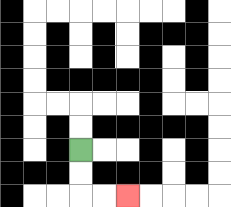{'start': '[3, 6]', 'end': '[5, 8]', 'path_directions': 'D,D,R,R', 'path_coordinates': '[[3, 6], [3, 7], [3, 8], [4, 8], [5, 8]]'}